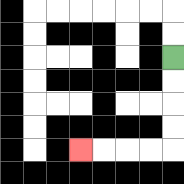{'start': '[7, 2]', 'end': '[3, 6]', 'path_directions': 'D,D,D,D,L,L,L,L', 'path_coordinates': '[[7, 2], [7, 3], [7, 4], [7, 5], [7, 6], [6, 6], [5, 6], [4, 6], [3, 6]]'}